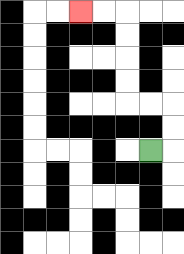{'start': '[6, 6]', 'end': '[3, 0]', 'path_directions': 'R,U,U,L,L,U,U,U,U,L,L', 'path_coordinates': '[[6, 6], [7, 6], [7, 5], [7, 4], [6, 4], [5, 4], [5, 3], [5, 2], [5, 1], [5, 0], [4, 0], [3, 0]]'}